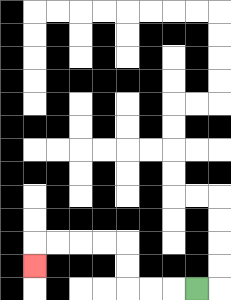{'start': '[8, 12]', 'end': '[1, 11]', 'path_directions': 'L,L,L,U,U,L,L,L,L,D', 'path_coordinates': '[[8, 12], [7, 12], [6, 12], [5, 12], [5, 11], [5, 10], [4, 10], [3, 10], [2, 10], [1, 10], [1, 11]]'}